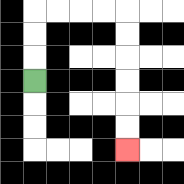{'start': '[1, 3]', 'end': '[5, 6]', 'path_directions': 'U,U,U,R,R,R,R,D,D,D,D,D,D', 'path_coordinates': '[[1, 3], [1, 2], [1, 1], [1, 0], [2, 0], [3, 0], [4, 0], [5, 0], [5, 1], [5, 2], [5, 3], [5, 4], [5, 5], [5, 6]]'}